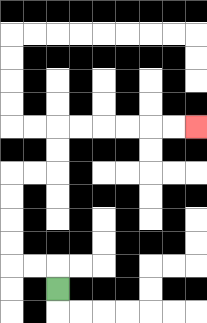{'start': '[2, 12]', 'end': '[8, 5]', 'path_directions': 'U,L,L,U,U,U,U,R,R,U,U,R,R,R,R,R,R', 'path_coordinates': '[[2, 12], [2, 11], [1, 11], [0, 11], [0, 10], [0, 9], [0, 8], [0, 7], [1, 7], [2, 7], [2, 6], [2, 5], [3, 5], [4, 5], [5, 5], [6, 5], [7, 5], [8, 5]]'}